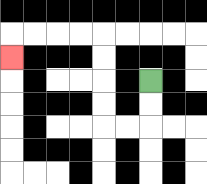{'start': '[6, 3]', 'end': '[0, 2]', 'path_directions': 'D,D,L,L,U,U,U,U,L,L,L,L,D', 'path_coordinates': '[[6, 3], [6, 4], [6, 5], [5, 5], [4, 5], [4, 4], [4, 3], [4, 2], [4, 1], [3, 1], [2, 1], [1, 1], [0, 1], [0, 2]]'}